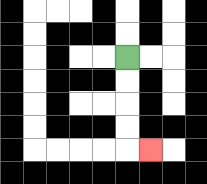{'start': '[5, 2]', 'end': '[6, 6]', 'path_directions': 'D,D,D,D,R', 'path_coordinates': '[[5, 2], [5, 3], [5, 4], [5, 5], [5, 6], [6, 6]]'}